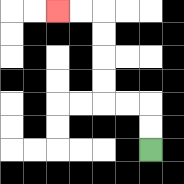{'start': '[6, 6]', 'end': '[2, 0]', 'path_directions': 'U,U,L,L,U,U,U,U,L,L', 'path_coordinates': '[[6, 6], [6, 5], [6, 4], [5, 4], [4, 4], [4, 3], [4, 2], [4, 1], [4, 0], [3, 0], [2, 0]]'}